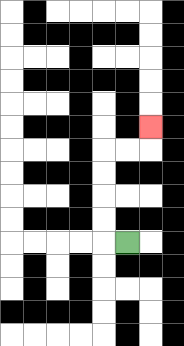{'start': '[5, 10]', 'end': '[6, 5]', 'path_directions': 'L,U,U,U,U,R,R,U', 'path_coordinates': '[[5, 10], [4, 10], [4, 9], [4, 8], [4, 7], [4, 6], [5, 6], [6, 6], [6, 5]]'}